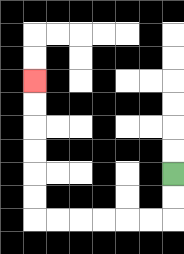{'start': '[7, 7]', 'end': '[1, 3]', 'path_directions': 'D,D,L,L,L,L,L,L,U,U,U,U,U,U', 'path_coordinates': '[[7, 7], [7, 8], [7, 9], [6, 9], [5, 9], [4, 9], [3, 9], [2, 9], [1, 9], [1, 8], [1, 7], [1, 6], [1, 5], [1, 4], [1, 3]]'}